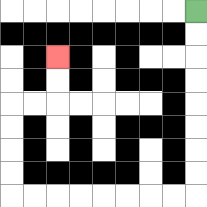{'start': '[8, 0]', 'end': '[2, 2]', 'path_directions': 'D,D,D,D,D,D,D,D,L,L,L,L,L,L,L,L,U,U,U,U,R,R,U,U', 'path_coordinates': '[[8, 0], [8, 1], [8, 2], [8, 3], [8, 4], [8, 5], [8, 6], [8, 7], [8, 8], [7, 8], [6, 8], [5, 8], [4, 8], [3, 8], [2, 8], [1, 8], [0, 8], [0, 7], [0, 6], [0, 5], [0, 4], [1, 4], [2, 4], [2, 3], [2, 2]]'}